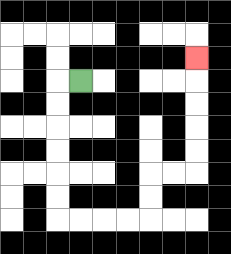{'start': '[3, 3]', 'end': '[8, 2]', 'path_directions': 'L,D,D,D,D,D,D,R,R,R,R,U,U,R,R,U,U,U,U,U', 'path_coordinates': '[[3, 3], [2, 3], [2, 4], [2, 5], [2, 6], [2, 7], [2, 8], [2, 9], [3, 9], [4, 9], [5, 9], [6, 9], [6, 8], [6, 7], [7, 7], [8, 7], [8, 6], [8, 5], [8, 4], [8, 3], [8, 2]]'}